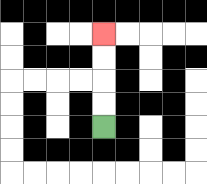{'start': '[4, 5]', 'end': '[4, 1]', 'path_directions': 'U,U,U,U', 'path_coordinates': '[[4, 5], [4, 4], [4, 3], [4, 2], [4, 1]]'}